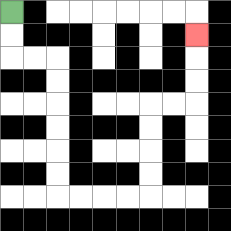{'start': '[0, 0]', 'end': '[8, 1]', 'path_directions': 'D,D,R,R,D,D,D,D,D,D,R,R,R,R,U,U,U,U,R,R,U,U,U', 'path_coordinates': '[[0, 0], [0, 1], [0, 2], [1, 2], [2, 2], [2, 3], [2, 4], [2, 5], [2, 6], [2, 7], [2, 8], [3, 8], [4, 8], [5, 8], [6, 8], [6, 7], [6, 6], [6, 5], [6, 4], [7, 4], [8, 4], [8, 3], [8, 2], [8, 1]]'}